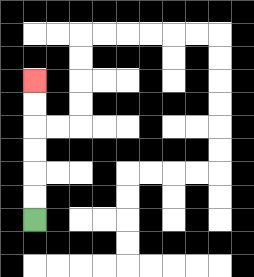{'start': '[1, 9]', 'end': '[1, 3]', 'path_directions': 'U,U,U,U,U,U', 'path_coordinates': '[[1, 9], [1, 8], [1, 7], [1, 6], [1, 5], [1, 4], [1, 3]]'}